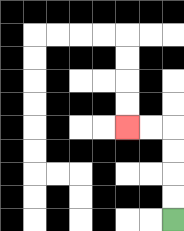{'start': '[7, 9]', 'end': '[5, 5]', 'path_directions': 'U,U,U,U,L,L', 'path_coordinates': '[[7, 9], [7, 8], [7, 7], [7, 6], [7, 5], [6, 5], [5, 5]]'}